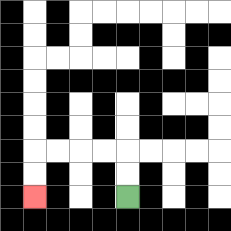{'start': '[5, 8]', 'end': '[1, 8]', 'path_directions': 'U,U,L,L,L,L,D,D', 'path_coordinates': '[[5, 8], [5, 7], [5, 6], [4, 6], [3, 6], [2, 6], [1, 6], [1, 7], [1, 8]]'}